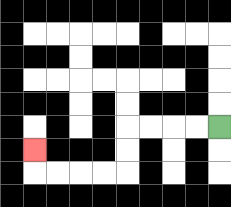{'start': '[9, 5]', 'end': '[1, 6]', 'path_directions': 'L,L,L,L,D,D,L,L,L,L,U', 'path_coordinates': '[[9, 5], [8, 5], [7, 5], [6, 5], [5, 5], [5, 6], [5, 7], [4, 7], [3, 7], [2, 7], [1, 7], [1, 6]]'}